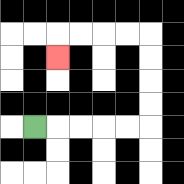{'start': '[1, 5]', 'end': '[2, 2]', 'path_directions': 'R,R,R,R,R,U,U,U,U,L,L,L,L,D', 'path_coordinates': '[[1, 5], [2, 5], [3, 5], [4, 5], [5, 5], [6, 5], [6, 4], [6, 3], [6, 2], [6, 1], [5, 1], [4, 1], [3, 1], [2, 1], [2, 2]]'}